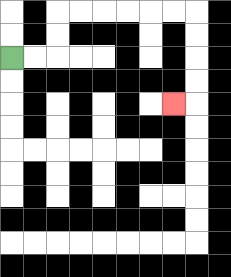{'start': '[0, 2]', 'end': '[7, 4]', 'path_directions': 'R,R,U,U,R,R,R,R,R,R,D,D,D,D,L', 'path_coordinates': '[[0, 2], [1, 2], [2, 2], [2, 1], [2, 0], [3, 0], [4, 0], [5, 0], [6, 0], [7, 0], [8, 0], [8, 1], [8, 2], [8, 3], [8, 4], [7, 4]]'}